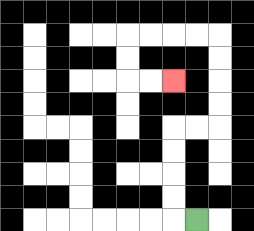{'start': '[8, 9]', 'end': '[7, 3]', 'path_directions': 'L,U,U,U,U,R,R,U,U,U,U,L,L,L,L,D,D,R,R', 'path_coordinates': '[[8, 9], [7, 9], [7, 8], [7, 7], [7, 6], [7, 5], [8, 5], [9, 5], [9, 4], [9, 3], [9, 2], [9, 1], [8, 1], [7, 1], [6, 1], [5, 1], [5, 2], [5, 3], [6, 3], [7, 3]]'}